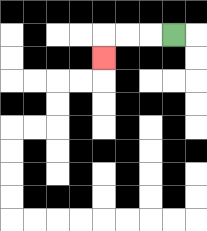{'start': '[7, 1]', 'end': '[4, 2]', 'path_directions': 'L,L,L,D', 'path_coordinates': '[[7, 1], [6, 1], [5, 1], [4, 1], [4, 2]]'}